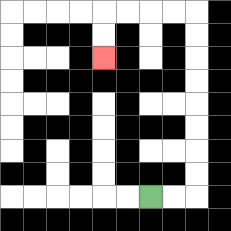{'start': '[6, 8]', 'end': '[4, 2]', 'path_directions': 'R,R,U,U,U,U,U,U,U,U,L,L,L,L,D,D', 'path_coordinates': '[[6, 8], [7, 8], [8, 8], [8, 7], [8, 6], [8, 5], [8, 4], [8, 3], [8, 2], [8, 1], [8, 0], [7, 0], [6, 0], [5, 0], [4, 0], [4, 1], [4, 2]]'}